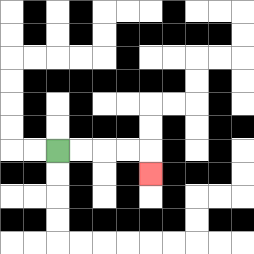{'start': '[2, 6]', 'end': '[6, 7]', 'path_directions': 'R,R,R,R,D', 'path_coordinates': '[[2, 6], [3, 6], [4, 6], [5, 6], [6, 6], [6, 7]]'}